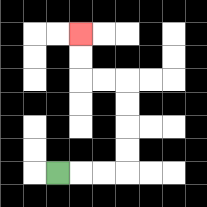{'start': '[2, 7]', 'end': '[3, 1]', 'path_directions': 'R,R,R,U,U,U,U,L,L,U,U', 'path_coordinates': '[[2, 7], [3, 7], [4, 7], [5, 7], [5, 6], [5, 5], [5, 4], [5, 3], [4, 3], [3, 3], [3, 2], [3, 1]]'}